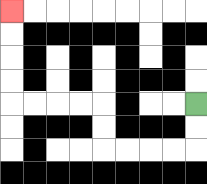{'start': '[8, 4]', 'end': '[0, 0]', 'path_directions': 'D,D,L,L,L,L,U,U,L,L,L,L,U,U,U,U', 'path_coordinates': '[[8, 4], [8, 5], [8, 6], [7, 6], [6, 6], [5, 6], [4, 6], [4, 5], [4, 4], [3, 4], [2, 4], [1, 4], [0, 4], [0, 3], [0, 2], [0, 1], [0, 0]]'}